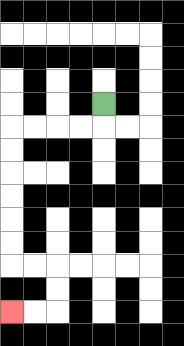{'start': '[4, 4]', 'end': '[0, 13]', 'path_directions': 'D,L,L,L,L,D,D,D,D,D,D,R,R,D,D,L,L', 'path_coordinates': '[[4, 4], [4, 5], [3, 5], [2, 5], [1, 5], [0, 5], [0, 6], [0, 7], [0, 8], [0, 9], [0, 10], [0, 11], [1, 11], [2, 11], [2, 12], [2, 13], [1, 13], [0, 13]]'}